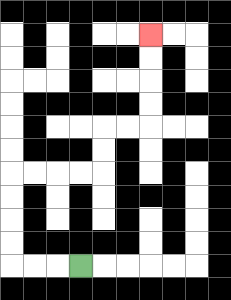{'start': '[3, 11]', 'end': '[6, 1]', 'path_directions': 'L,L,L,U,U,U,U,R,R,R,R,U,U,R,R,U,U,U,U', 'path_coordinates': '[[3, 11], [2, 11], [1, 11], [0, 11], [0, 10], [0, 9], [0, 8], [0, 7], [1, 7], [2, 7], [3, 7], [4, 7], [4, 6], [4, 5], [5, 5], [6, 5], [6, 4], [6, 3], [6, 2], [6, 1]]'}